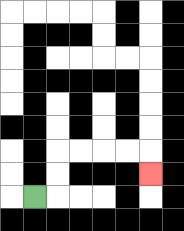{'start': '[1, 8]', 'end': '[6, 7]', 'path_directions': 'R,U,U,R,R,R,R,D', 'path_coordinates': '[[1, 8], [2, 8], [2, 7], [2, 6], [3, 6], [4, 6], [5, 6], [6, 6], [6, 7]]'}